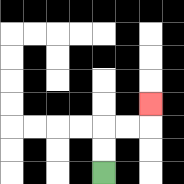{'start': '[4, 7]', 'end': '[6, 4]', 'path_directions': 'U,U,R,R,U', 'path_coordinates': '[[4, 7], [4, 6], [4, 5], [5, 5], [6, 5], [6, 4]]'}